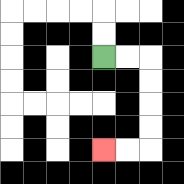{'start': '[4, 2]', 'end': '[4, 6]', 'path_directions': 'R,R,D,D,D,D,L,L', 'path_coordinates': '[[4, 2], [5, 2], [6, 2], [6, 3], [6, 4], [6, 5], [6, 6], [5, 6], [4, 6]]'}